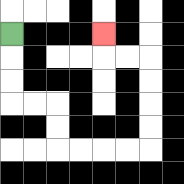{'start': '[0, 1]', 'end': '[4, 1]', 'path_directions': 'D,D,D,R,R,D,D,R,R,R,R,U,U,U,U,L,L,U', 'path_coordinates': '[[0, 1], [0, 2], [0, 3], [0, 4], [1, 4], [2, 4], [2, 5], [2, 6], [3, 6], [4, 6], [5, 6], [6, 6], [6, 5], [6, 4], [6, 3], [6, 2], [5, 2], [4, 2], [4, 1]]'}